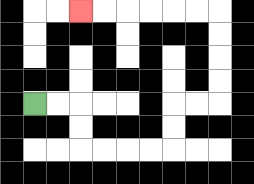{'start': '[1, 4]', 'end': '[3, 0]', 'path_directions': 'R,R,D,D,R,R,R,R,U,U,R,R,U,U,U,U,L,L,L,L,L,L', 'path_coordinates': '[[1, 4], [2, 4], [3, 4], [3, 5], [3, 6], [4, 6], [5, 6], [6, 6], [7, 6], [7, 5], [7, 4], [8, 4], [9, 4], [9, 3], [9, 2], [9, 1], [9, 0], [8, 0], [7, 0], [6, 0], [5, 0], [4, 0], [3, 0]]'}